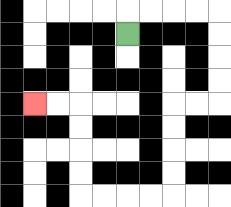{'start': '[5, 1]', 'end': '[1, 4]', 'path_directions': 'U,R,R,R,R,D,D,D,D,L,L,D,D,D,D,L,L,L,L,U,U,U,U,L,L', 'path_coordinates': '[[5, 1], [5, 0], [6, 0], [7, 0], [8, 0], [9, 0], [9, 1], [9, 2], [9, 3], [9, 4], [8, 4], [7, 4], [7, 5], [7, 6], [7, 7], [7, 8], [6, 8], [5, 8], [4, 8], [3, 8], [3, 7], [3, 6], [3, 5], [3, 4], [2, 4], [1, 4]]'}